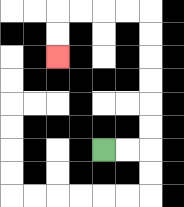{'start': '[4, 6]', 'end': '[2, 2]', 'path_directions': 'R,R,U,U,U,U,U,U,L,L,L,L,D,D', 'path_coordinates': '[[4, 6], [5, 6], [6, 6], [6, 5], [6, 4], [6, 3], [6, 2], [6, 1], [6, 0], [5, 0], [4, 0], [3, 0], [2, 0], [2, 1], [2, 2]]'}